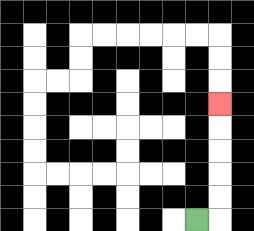{'start': '[8, 9]', 'end': '[9, 4]', 'path_directions': 'R,U,U,U,U,U', 'path_coordinates': '[[8, 9], [9, 9], [9, 8], [9, 7], [9, 6], [9, 5], [9, 4]]'}